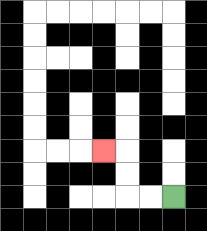{'start': '[7, 8]', 'end': '[4, 6]', 'path_directions': 'L,L,U,U,L', 'path_coordinates': '[[7, 8], [6, 8], [5, 8], [5, 7], [5, 6], [4, 6]]'}